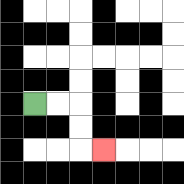{'start': '[1, 4]', 'end': '[4, 6]', 'path_directions': 'R,R,D,D,R', 'path_coordinates': '[[1, 4], [2, 4], [3, 4], [3, 5], [3, 6], [4, 6]]'}